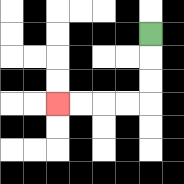{'start': '[6, 1]', 'end': '[2, 4]', 'path_directions': 'D,D,D,L,L,L,L', 'path_coordinates': '[[6, 1], [6, 2], [6, 3], [6, 4], [5, 4], [4, 4], [3, 4], [2, 4]]'}